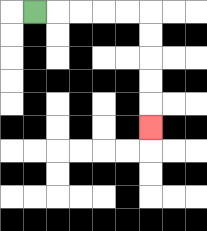{'start': '[1, 0]', 'end': '[6, 5]', 'path_directions': 'R,R,R,R,R,D,D,D,D,D', 'path_coordinates': '[[1, 0], [2, 0], [3, 0], [4, 0], [5, 0], [6, 0], [6, 1], [6, 2], [6, 3], [6, 4], [6, 5]]'}